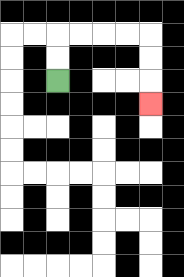{'start': '[2, 3]', 'end': '[6, 4]', 'path_directions': 'U,U,R,R,R,R,D,D,D', 'path_coordinates': '[[2, 3], [2, 2], [2, 1], [3, 1], [4, 1], [5, 1], [6, 1], [6, 2], [6, 3], [6, 4]]'}